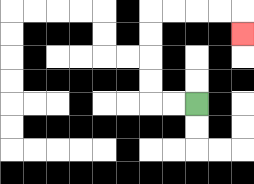{'start': '[8, 4]', 'end': '[10, 1]', 'path_directions': 'L,L,U,U,U,U,R,R,R,R,D', 'path_coordinates': '[[8, 4], [7, 4], [6, 4], [6, 3], [6, 2], [6, 1], [6, 0], [7, 0], [8, 0], [9, 0], [10, 0], [10, 1]]'}